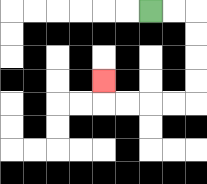{'start': '[6, 0]', 'end': '[4, 3]', 'path_directions': 'R,R,D,D,D,D,L,L,L,L,U', 'path_coordinates': '[[6, 0], [7, 0], [8, 0], [8, 1], [8, 2], [8, 3], [8, 4], [7, 4], [6, 4], [5, 4], [4, 4], [4, 3]]'}